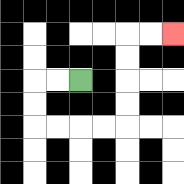{'start': '[3, 3]', 'end': '[7, 1]', 'path_directions': 'L,L,D,D,R,R,R,R,U,U,U,U,R,R', 'path_coordinates': '[[3, 3], [2, 3], [1, 3], [1, 4], [1, 5], [2, 5], [3, 5], [4, 5], [5, 5], [5, 4], [5, 3], [5, 2], [5, 1], [6, 1], [7, 1]]'}